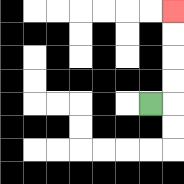{'start': '[6, 4]', 'end': '[7, 0]', 'path_directions': 'R,U,U,U,U', 'path_coordinates': '[[6, 4], [7, 4], [7, 3], [7, 2], [7, 1], [7, 0]]'}